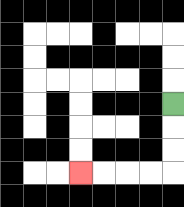{'start': '[7, 4]', 'end': '[3, 7]', 'path_directions': 'D,D,D,L,L,L,L', 'path_coordinates': '[[7, 4], [7, 5], [7, 6], [7, 7], [6, 7], [5, 7], [4, 7], [3, 7]]'}